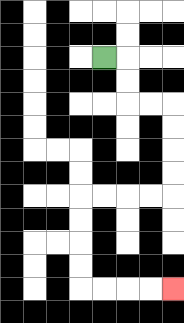{'start': '[4, 2]', 'end': '[7, 12]', 'path_directions': 'R,D,D,R,R,D,D,D,D,L,L,L,L,D,D,D,D,R,R,R,R', 'path_coordinates': '[[4, 2], [5, 2], [5, 3], [5, 4], [6, 4], [7, 4], [7, 5], [7, 6], [7, 7], [7, 8], [6, 8], [5, 8], [4, 8], [3, 8], [3, 9], [3, 10], [3, 11], [3, 12], [4, 12], [5, 12], [6, 12], [7, 12]]'}